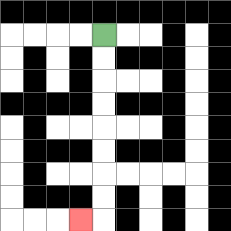{'start': '[4, 1]', 'end': '[3, 9]', 'path_directions': 'D,D,D,D,D,D,D,D,L', 'path_coordinates': '[[4, 1], [4, 2], [4, 3], [4, 4], [4, 5], [4, 6], [4, 7], [4, 8], [4, 9], [3, 9]]'}